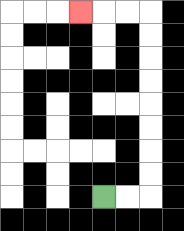{'start': '[4, 8]', 'end': '[3, 0]', 'path_directions': 'R,R,U,U,U,U,U,U,U,U,L,L,L', 'path_coordinates': '[[4, 8], [5, 8], [6, 8], [6, 7], [6, 6], [6, 5], [6, 4], [6, 3], [6, 2], [6, 1], [6, 0], [5, 0], [4, 0], [3, 0]]'}